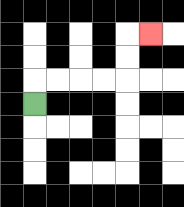{'start': '[1, 4]', 'end': '[6, 1]', 'path_directions': 'U,R,R,R,R,U,U,R', 'path_coordinates': '[[1, 4], [1, 3], [2, 3], [3, 3], [4, 3], [5, 3], [5, 2], [5, 1], [6, 1]]'}